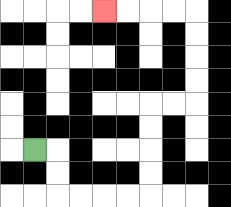{'start': '[1, 6]', 'end': '[4, 0]', 'path_directions': 'R,D,D,R,R,R,R,U,U,U,U,R,R,U,U,U,U,L,L,L,L', 'path_coordinates': '[[1, 6], [2, 6], [2, 7], [2, 8], [3, 8], [4, 8], [5, 8], [6, 8], [6, 7], [6, 6], [6, 5], [6, 4], [7, 4], [8, 4], [8, 3], [8, 2], [8, 1], [8, 0], [7, 0], [6, 0], [5, 0], [4, 0]]'}